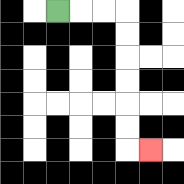{'start': '[2, 0]', 'end': '[6, 6]', 'path_directions': 'R,R,R,D,D,D,D,D,D,R', 'path_coordinates': '[[2, 0], [3, 0], [4, 0], [5, 0], [5, 1], [5, 2], [5, 3], [5, 4], [5, 5], [5, 6], [6, 6]]'}